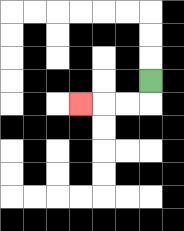{'start': '[6, 3]', 'end': '[3, 4]', 'path_directions': 'D,L,L,L', 'path_coordinates': '[[6, 3], [6, 4], [5, 4], [4, 4], [3, 4]]'}